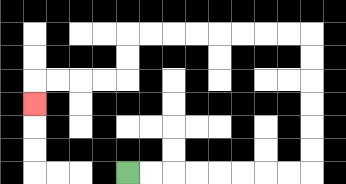{'start': '[5, 7]', 'end': '[1, 4]', 'path_directions': 'R,R,R,R,R,R,R,R,U,U,U,U,U,U,L,L,L,L,L,L,L,L,D,D,L,L,L,L,D', 'path_coordinates': '[[5, 7], [6, 7], [7, 7], [8, 7], [9, 7], [10, 7], [11, 7], [12, 7], [13, 7], [13, 6], [13, 5], [13, 4], [13, 3], [13, 2], [13, 1], [12, 1], [11, 1], [10, 1], [9, 1], [8, 1], [7, 1], [6, 1], [5, 1], [5, 2], [5, 3], [4, 3], [3, 3], [2, 3], [1, 3], [1, 4]]'}